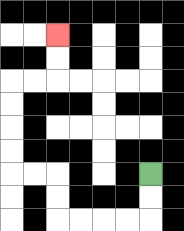{'start': '[6, 7]', 'end': '[2, 1]', 'path_directions': 'D,D,L,L,L,L,U,U,L,L,U,U,U,U,R,R,U,U', 'path_coordinates': '[[6, 7], [6, 8], [6, 9], [5, 9], [4, 9], [3, 9], [2, 9], [2, 8], [2, 7], [1, 7], [0, 7], [0, 6], [0, 5], [0, 4], [0, 3], [1, 3], [2, 3], [2, 2], [2, 1]]'}